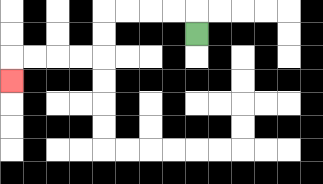{'start': '[8, 1]', 'end': '[0, 3]', 'path_directions': 'U,L,L,L,L,D,D,L,L,L,L,D', 'path_coordinates': '[[8, 1], [8, 0], [7, 0], [6, 0], [5, 0], [4, 0], [4, 1], [4, 2], [3, 2], [2, 2], [1, 2], [0, 2], [0, 3]]'}